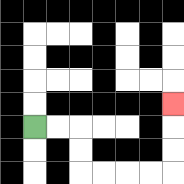{'start': '[1, 5]', 'end': '[7, 4]', 'path_directions': 'R,R,D,D,R,R,R,R,U,U,U', 'path_coordinates': '[[1, 5], [2, 5], [3, 5], [3, 6], [3, 7], [4, 7], [5, 7], [6, 7], [7, 7], [7, 6], [7, 5], [7, 4]]'}